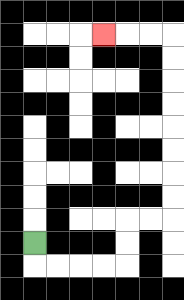{'start': '[1, 10]', 'end': '[4, 1]', 'path_directions': 'D,R,R,R,R,U,U,R,R,U,U,U,U,U,U,U,U,L,L,L', 'path_coordinates': '[[1, 10], [1, 11], [2, 11], [3, 11], [4, 11], [5, 11], [5, 10], [5, 9], [6, 9], [7, 9], [7, 8], [7, 7], [7, 6], [7, 5], [7, 4], [7, 3], [7, 2], [7, 1], [6, 1], [5, 1], [4, 1]]'}